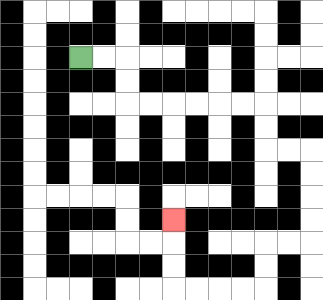{'start': '[3, 2]', 'end': '[7, 9]', 'path_directions': 'R,R,D,D,R,R,R,R,R,R,D,D,R,R,D,D,D,D,L,L,D,D,L,L,L,L,U,U,U', 'path_coordinates': '[[3, 2], [4, 2], [5, 2], [5, 3], [5, 4], [6, 4], [7, 4], [8, 4], [9, 4], [10, 4], [11, 4], [11, 5], [11, 6], [12, 6], [13, 6], [13, 7], [13, 8], [13, 9], [13, 10], [12, 10], [11, 10], [11, 11], [11, 12], [10, 12], [9, 12], [8, 12], [7, 12], [7, 11], [7, 10], [7, 9]]'}